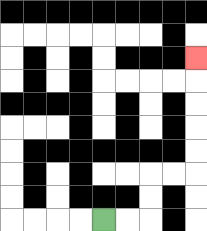{'start': '[4, 9]', 'end': '[8, 2]', 'path_directions': 'R,R,U,U,R,R,U,U,U,U,U', 'path_coordinates': '[[4, 9], [5, 9], [6, 9], [6, 8], [6, 7], [7, 7], [8, 7], [8, 6], [8, 5], [8, 4], [8, 3], [8, 2]]'}